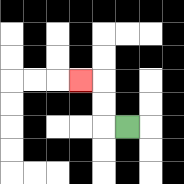{'start': '[5, 5]', 'end': '[3, 3]', 'path_directions': 'L,U,U,L', 'path_coordinates': '[[5, 5], [4, 5], [4, 4], [4, 3], [3, 3]]'}